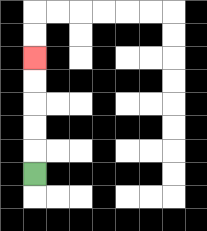{'start': '[1, 7]', 'end': '[1, 2]', 'path_directions': 'U,U,U,U,U', 'path_coordinates': '[[1, 7], [1, 6], [1, 5], [1, 4], [1, 3], [1, 2]]'}